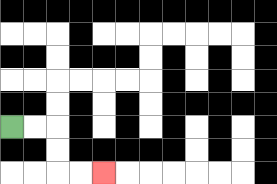{'start': '[0, 5]', 'end': '[4, 7]', 'path_directions': 'R,R,D,D,R,R', 'path_coordinates': '[[0, 5], [1, 5], [2, 5], [2, 6], [2, 7], [3, 7], [4, 7]]'}